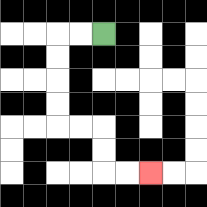{'start': '[4, 1]', 'end': '[6, 7]', 'path_directions': 'L,L,D,D,D,D,R,R,D,D,R,R', 'path_coordinates': '[[4, 1], [3, 1], [2, 1], [2, 2], [2, 3], [2, 4], [2, 5], [3, 5], [4, 5], [4, 6], [4, 7], [5, 7], [6, 7]]'}